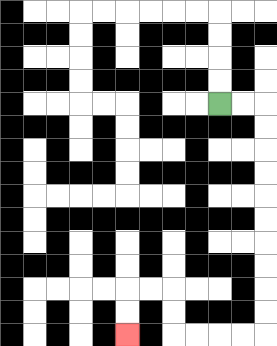{'start': '[9, 4]', 'end': '[5, 14]', 'path_directions': 'R,R,D,D,D,D,D,D,D,D,D,D,L,L,L,L,U,U,L,L,D,D', 'path_coordinates': '[[9, 4], [10, 4], [11, 4], [11, 5], [11, 6], [11, 7], [11, 8], [11, 9], [11, 10], [11, 11], [11, 12], [11, 13], [11, 14], [10, 14], [9, 14], [8, 14], [7, 14], [7, 13], [7, 12], [6, 12], [5, 12], [5, 13], [5, 14]]'}